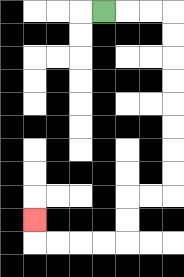{'start': '[4, 0]', 'end': '[1, 9]', 'path_directions': 'R,R,R,D,D,D,D,D,D,D,D,L,L,D,D,L,L,L,L,U', 'path_coordinates': '[[4, 0], [5, 0], [6, 0], [7, 0], [7, 1], [7, 2], [7, 3], [7, 4], [7, 5], [7, 6], [7, 7], [7, 8], [6, 8], [5, 8], [5, 9], [5, 10], [4, 10], [3, 10], [2, 10], [1, 10], [1, 9]]'}